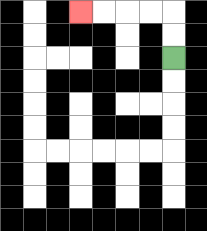{'start': '[7, 2]', 'end': '[3, 0]', 'path_directions': 'U,U,L,L,L,L', 'path_coordinates': '[[7, 2], [7, 1], [7, 0], [6, 0], [5, 0], [4, 0], [3, 0]]'}